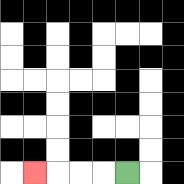{'start': '[5, 7]', 'end': '[1, 7]', 'path_directions': 'L,L,L,L', 'path_coordinates': '[[5, 7], [4, 7], [3, 7], [2, 7], [1, 7]]'}